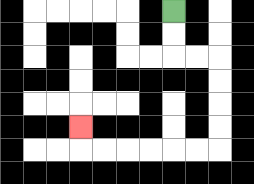{'start': '[7, 0]', 'end': '[3, 5]', 'path_directions': 'D,D,R,R,D,D,D,D,L,L,L,L,L,L,U', 'path_coordinates': '[[7, 0], [7, 1], [7, 2], [8, 2], [9, 2], [9, 3], [9, 4], [9, 5], [9, 6], [8, 6], [7, 6], [6, 6], [5, 6], [4, 6], [3, 6], [3, 5]]'}